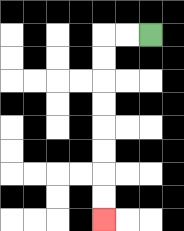{'start': '[6, 1]', 'end': '[4, 9]', 'path_directions': 'L,L,D,D,D,D,D,D,D,D', 'path_coordinates': '[[6, 1], [5, 1], [4, 1], [4, 2], [4, 3], [4, 4], [4, 5], [4, 6], [4, 7], [4, 8], [4, 9]]'}